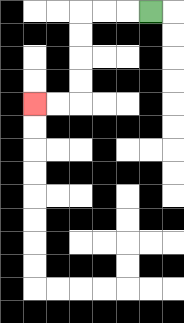{'start': '[6, 0]', 'end': '[1, 4]', 'path_directions': 'L,L,L,D,D,D,D,L,L', 'path_coordinates': '[[6, 0], [5, 0], [4, 0], [3, 0], [3, 1], [3, 2], [3, 3], [3, 4], [2, 4], [1, 4]]'}